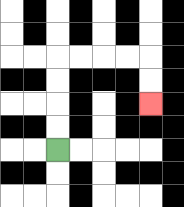{'start': '[2, 6]', 'end': '[6, 4]', 'path_directions': 'U,U,U,U,R,R,R,R,D,D', 'path_coordinates': '[[2, 6], [2, 5], [2, 4], [2, 3], [2, 2], [3, 2], [4, 2], [5, 2], [6, 2], [6, 3], [6, 4]]'}